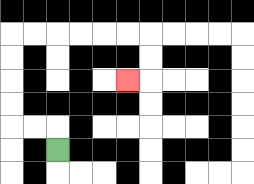{'start': '[2, 6]', 'end': '[5, 3]', 'path_directions': 'U,L,L,U,U,U,U,R,R,R,R,R,R,D,D,L', 'path_coordinates': '[[2, 6], [2, 5], [1, 5], [0, 5], [0, 4], [0, 3], [0, 2], [0, 1], [1, 1], [2, 1], [3, 1], [4, 1], [5, 1], [6, 1], [6, 2], [6, 3], [5, 3]]'}